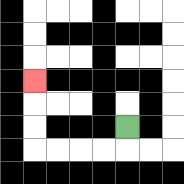{'start': '[5, 5]', 'end': '[1, 3]', 'path_directions': 'D,L,L,L,L,U,U,U', 'path_coordinates': '[[5, 5], [5, 6], [4, 6], [3, 6], [2, 6], [1, 6], [1, 5], [1, 4], [1, 3]]'}